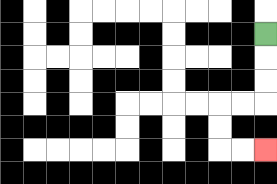{'start': '[11, 1]', 'end': '[11, 6]', 'path_directions': 'D,D,D,L,L,D,D,R,R', 'path_coordinates': '[[11, 1], [11, 2], [11, 3], [11, 4], [10, 4], [9, 4], [9, 5], [9, 6], [10, 6], [11, 6]]'}